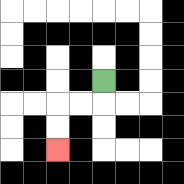{'start': '[4, 3]', 'end': '[2, 6]', 'path_directions': 'D,L,L,D,D', 'path_coordinates': '[[4, 3], [4, 4], [3, 4], [2, 4], [2, 5], [2, 6]]'}